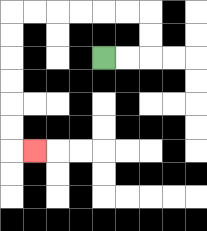{'start': '[4, 2]', 'end': '[1, 6]', 'path_directions': 'R,R,U,U,L,L,L,L,L,L,D,D,D,D,D,D,R', 'path_coordinates': '[[4, 2], [5, 2], [6, 2], [6, 1], [6, 0], [5, 0], [4, 0], [3, 0], [2, 0], [1, 0], [0, 0], [0, 1], [0, 2], [0, 3], [0, 4], [0, 5], [0, 6], [1, 6]]'}